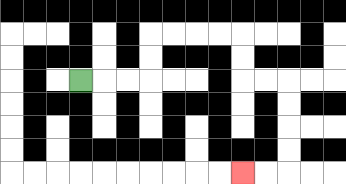{'start': '[3, 3]', 'end': '[10, 7]', 'path_directions': 'R,R,R,U,U,R,R,R,R,D,D,R,R,D,D,D,D,L,L', 'path_coordinates': '[[3, 3], [4, 3], [5, 3], [6, 3], [6, 2], [6, 1], [7, 1], [8, 1], [9, 1], [10, 1], [10, 2], [10, 3], [11, 3], [12, 3], [12, 4], [12, 5], [12, 6], [12, 7], [11, 7], [10, 7]]'}